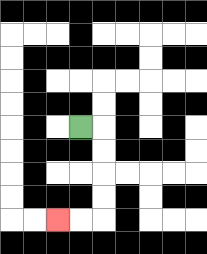{'start': '[3, 5]', 'end': '[2, 9]', 'path_directions': 'R,D,D,D,D,L,L', 'path_coordinates': '[[3, 5], [4, 5], [4, 6], [4, 7], [4, 8], [4, 9], [3, 9], [2, 9]]'}